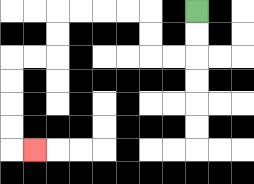{'start': '[8, 0]', 'end': '[1, 6]', 'path_directions': 'D,D,L,L,U,U,L,L,L,L,D,D,L,L,D,D,D,D,R', 'path_coordinates': '[[8, 0], [8, 1], [8, 2], [7, 2], [6, 2], [6, 1], [6, 0], [5, 0], [4, 0], [3, 0], [2, 0], [2, 1], [2, 2], [1, 2], [0, 2], [0, 3], [0, 4], [0, 5], [0, 6], [1, 6]]'}